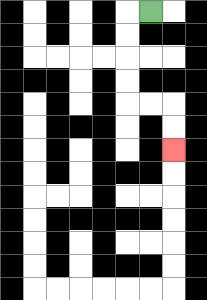{'start': '[6, 0]', 'end': '[7, 6]', 'path_directions': 'L,D,D,D,D,R,R,D,D', 'path_coordinates': '[[6, 0], [5, 0], [5, 1], [5, 2], [5, 3], [5, 4], [6, 4], [7, 4], [7, 5], [7, 6]]'}